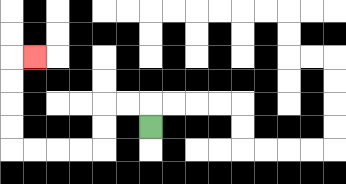{'start': '[6, 5]', 'end': '[1, 2]', 'path_directions': 'U,L,L,D,D,L,L,L,L,U,U,U,U,R', 'path_coordinates': '[[6, 5], [6, 4], [5, 4], [4, 4], [4, 5], [4, 6], [3, 6], [2, 6], [1, 6], [0, 6], [0, 5], [0, 4], [0, 3], [0, 2], [1, 2]]'}